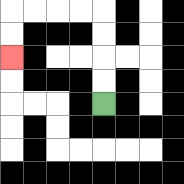{'start': '[4, 4]', 'end': '[0, 2]', 'path_directions': 'U,U,U,U,L,L,L,L,D,D', 'path_coordinates': '[[4, 4], [4, 3], [4, 2], [4, 1], [4, 0], [3, 0], [2, 0], [1, 0], [0, 0], [0, 1], [0, 2]]'}